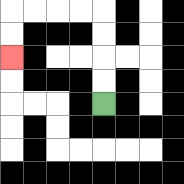{'start': '[4, 4]', 'end': '[0, 2]', 'path_directions': 'U,U,U,U,L,L,L,L,D,D', 'path_coordinates': '[[4, 4], [4, 3], [4, 2], [4, 1], [4, 0], [3, 0], [2, 0], [1, 0], [0, 0], [0, 1], [0, 2]]'}